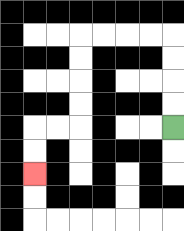{'start': '[7, 5]', 'end': '[1, 7]', 'path_directions': 'U,U,U,U,L,L,L,L,D,D,D,D,L,L,D,D', 'path_coordinates': '[[7, 5], [7, 4], [7, 3], [7, 2], [7, 1], [6, 1], [5, 1], [4, 1], [3, 1], [3, 2], [3, 3], [3, 4], [3, 5], [2, 5], [1, 5], [1, 6], [1, 7]]'}